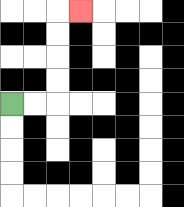{'start': '[0, 4]', 'end': '[3, 0]', 'path_directions': 'R,R,U,U,U,U,R', 'path_coordinates': '[[0, 4], [1, 4], [2, 4], [2, 3], [2, 2], [2, 1], [2, 0], [3, 0]]'}